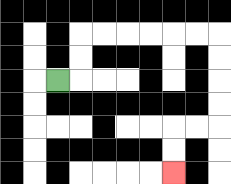{'start': '[2, 3]', 'end': '[7, 7]', 'path_directions': 'R,U,U,R,R,R,R,R,R,D,D,D,D,L,L,D,D', 'path_coordinates': '[[2, 3], [3, 3], [3, 2], [3, 1], [4, 1], [5, 1], [6, 1], [7, 1], [8, 1], [9, 1], [9, 2], [9, 3], [9, 4], [9, 5], [8, 5], [7, 5], [7, 6], [7, 7]]'}